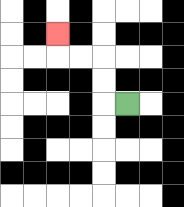{'start': '[5, 4]', 'end': '[2, 1]', 'path_directions': 'L,U,U,L,L,U', 'path_coordinates': '[[5, 4], [4, 4], [4, 3], [4, 2], [3, 2], [2, 2], [2, 1]]'}